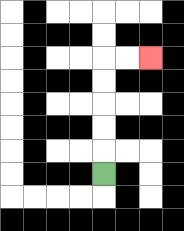{'start': '[4, 7]', 'end': '[6, 2]', 'path_directions': 'U,U,U,U,U,R,R', 'path_coordinates': '[[4, 7], [4, 6], [4, 5], [4, 4], [4, 3], [4, 2], [5, 2], [6, 2]]'}